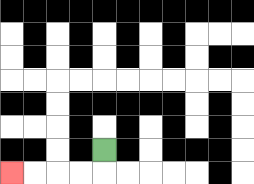{'start': '[4, 6]', 'end': '[0, 7]', 'path_directions': 'D,L,L,L,L', 'path_coordinates': '[[4, 6], [4, 7], [3, 7], [2, 7], [1, 7], [0, 7]]'}